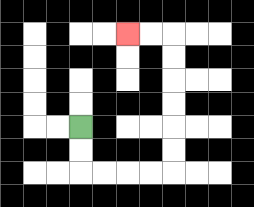{'start': '[3, 5]', 'end': '[5, 1]', 'path_directions': 'D,D,R,R,R,R,U,U,U,U,U,U,L,L', 'path_coordinates': '[[3, 5], [3, 6], [3, 7], [4, 7], [5, 7], [6, 7], [7, 7], [7, 6], [7, 5], [7, 4], [7, 3], [7, 2], [7, 1], [6, 1], [5, 1]]'}